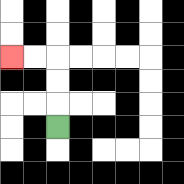{'start': '[2, 5]', 'end': '[0, 2]', 'path_directions': 'U,U,U,L,L', 'path_coordinates': '[[2, 5], [2, 4], [2, 3], [2, 2], [1, 2], [0, 2]]'}